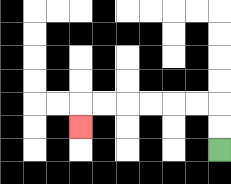{'start': '[9, 6]', 'end': '[3, 5]', 'path_directions': 'U,U,L,L,L,L,L,L,D', 'path_coordinates': '[[9, 6], [9, 5], [9, 4], [8, 4], [7, 4], [6, 4], [5, 4], [4, 4], [3, 4], [3, 5]]'}